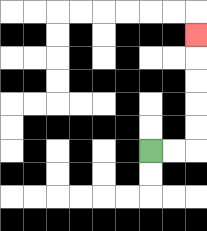{'start': '[6, 6]', 'end': '[8, 1]', 'path_directions': 'R,R,U,U,U,U,U', 'path_coordinates': '[[6, 6], [7, 6], [8, 6], [8, 5], [8, 4], [8, 3], [8, 2], [8, 1]]'}